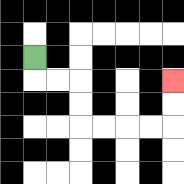{'start': '[1, 2]', 'end': '[7, 3]', 'path_directions': 'D,R,R,D,D,R,R,R,R,U,U', 'path_coordinates': '[[1, 2], [1, 3], [2, 3], [3, 3], [3, 4], [3, 5], [4, 5], [5, 5], [6, 5], [7, 5], [7, 4], [7, 3]]'}